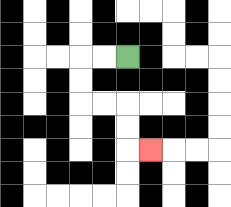{'start': '[5, 2]', 'end': '[6, 6]', 'path_directions': 'L,L,D,D,R,R,D,D,R', 'path_coordinates': '[[5, 2], [4, 2], [3, 2], [3, 3], [3, 4], [4, 4], [5, 4], [5, 5], [5, 6], [6, 6]]'}